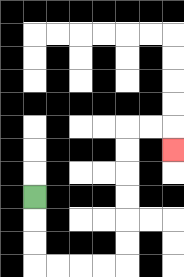{'start': '[1, 8]', 'end': '[7, 6]', 'path_directions': 'D,D,D,R,R,R,R,U,U,U,U,U,U,R,R,D', 'path_coordinates': '[[1, 8], [1, 9], [1, 10], [1, 11], [2, 11], [3, 11], [4, 11], [5, 11], [5, 10], [5, 9], [5, 8], [5, 7], [5, 6], [5, 5], [6, 5], [7, 5], [7, 6]]'}